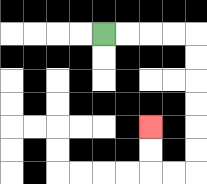{'start': '[4, 1]', 'end': '[6, 5]', 'path_directions': 'R,R,R,R,D,D,D,D,D,D,L,L,U,U', 'path_coordinates': '[[4, 1], [5, 1], [6, 1], [7, 1], [8, 1], [8, 2], [8, 3], [8, 4], [8, 5], [8, 6], [8, 7], [7, 7], [6, 7], [6, 6], [6, 5]]'}